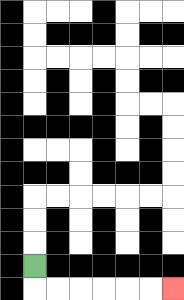{'start': '[1, 11]', 'end': '[7, 12]', 'path_directions': 'D,R,R,R,R,R,R', 'path_coordinates': '[[1, 11], [1, 12], [2, 12], [3, 12], [4, 12], [5, 12], [6, 12], [7, 12]]'}